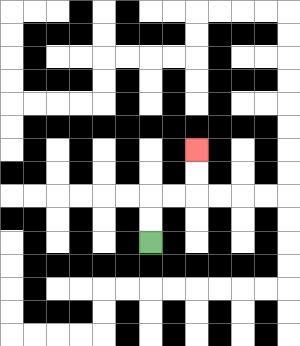{'start': '[6, 10]', 'end': '[8, 6]', 'path_directions': 'U,U,R,R,U,U', 'path_coordinates': '[[6, 10], [6, 9], [6, 8], [7, 8], [8, 8], [8, 7], [8, 6]]'}